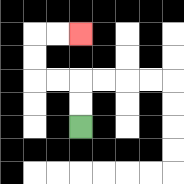{'start': '[3, 5]', 'end': '[3, 1]', 'path_directions': 'U,U,L,L,U,U,R,R', 'path_coordinates': '[[3, 5], [3, 4], [3, 3], [2, 3], [1, 3], [1, 2], [1, 1], [2, 1], [3, 1]]'}